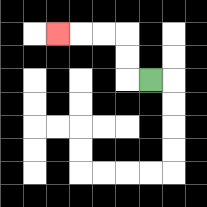{'start': '[6, 3]', 'end': '[2, 1]', 'path_directions': 'L,U,U,L,L,L', 'path_coordinates': '[[6, 3], [5, 3], [5, 2], [5, 1], [4, 1], [3, 1], [2, 1]]'}